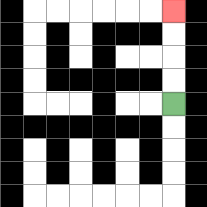{'start': '[7, 4]', 'end': '[7, 0]', 'path_directions': 'U,U,U,U', 'path_coordinates': '[[7, 4], [7, 3], [7, 2], [7, 1], [7, 0]]'}